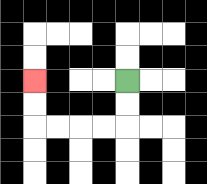{'start': '[5, 3]', 'end': '[1, 3]', 'path_directions': 'D,D,L,L,L,L,U,U', 'path_coordinates': '[[5, 3], [5, 4], [5, 5], [4, 5], [3, 5], [2, 5], [1, 5], [1, 4], [1, 3]]'}